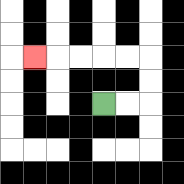{'start': '[4, 4]', 'end': '[1, 2]', 'path_directions': 'R,R,U,U,L,L,L,L,L', 'path_coordinates': '[[4, 4], [5, 4], [6, 4], [6, 3], [6, 2], [5, 2], [4, 2], [3, 2], [2, 2], [1, 2]]'}